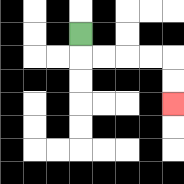{'start': '[3, 1]', 'end': '[7, 4]', 'path_directions': 'D,R,R,R,R,D,D', 'path_coordinates': '[[3, 1], [3, 2], [4, 2], [5, 2], [6, 2], [7, 2], [7, 3], [7, 4]]'}